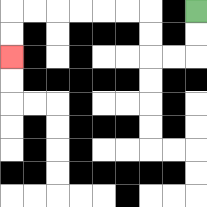{'start': '[8, 0]', 'end': '[0, 2]', 'path_directions': 'D,D,L,L,U,U,L,L,L,L,L,L,D,D', 'path_coordinates': '[[8, 0], [8, 1], [8, 2], [7, 2], [6, 2], [6, 1], [6, 0], [5, 0], [4, 0], [3, 0], [2, 0], [1, 0], [0, 0], [0, 1], [0, 2]]'}